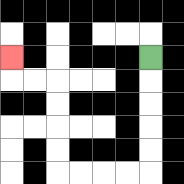{'start': '[6, 2]', 'end': '[0, 2]', 'path_directions': 'D,D,D,D,D,L,L,L,L,U,U,U,U,L,L,U', 'path_coordinates': '[[6, 2], [6, 3], [6, 4], [6, 5], [6, 6], [6, 7], [5, 7], [4, 7], [3, 7], [2, 7], [2, 6], [2, 5], [2, 4], [2, 3], [1, 3], [0, 3], [0, 2]]'}